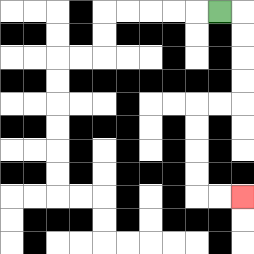{'start': '[9, 0]', 'end': '[10, 8]', 'path_directions': 'R,D,D,D,D,L,L,D,D,D,D,R,R', 'path_coordinates': '[[9, 0], [10, 0], [10, 1], [10, 2], [10, 3], [10, 4], [9, 4], [8, 4], [8, 5], [8, 6], [8, 7], [8, 8], [9, 8], [10, 8]]'}